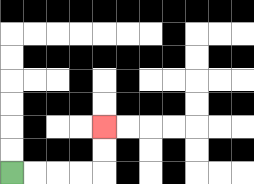{'start': '[0, 7]', 'end': '[4, 5]', 'path_directions': 'R,R,R,R,U,U', 'path_coordinates': '[[0, 7], [1, 7], [2, 7], [3, 7], [4, 7], [4, 6], [4, 5]]'}